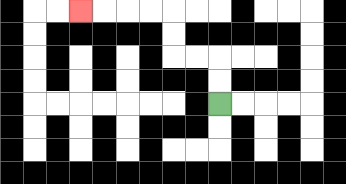{'start': '[9, 4]', 'end': '[3, 0]', 'path_directions': 'U,U,L,L,U,U,L,L,L,L', 'path_coordinates': '[[9, 4], [9, 3], [9, 2], [8, 2], [7, 2], [7, 1], [7, 0], [6, 0], [5, 0], [4, 0], [3, 0]]'}